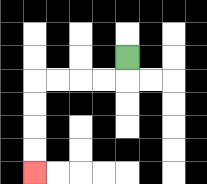{'start': '[5, 2]', 'end': '[1, 7]', 'path_directions': 'D,L,L,L,L,D,D,D,D', 'path_coordinates': '[[5, 2], [5, 3], [4, 3], [3, 3], [2, 3], [1, 3], [1, 4], [1, 5], [1, 6], [1, 7]]'}